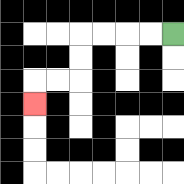{'start': '[7, 1]', 'end': '[1, 4]', 'path_directions': 'L,L,L,L,D,D,L,L,D', 'path_coordinates': '[[7, 1], [6, 1], [5, 1], [4, 1], [3, 1], [3, 2], [3, 3], [2, 3], [1, 3], [1, 4]]'}